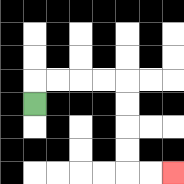{'start': '[1, 4]', 'end': '[7, 7]', 'path_directions': 'U,R,R,R,R,D,D,D,D,R,R', 'path_coordinates': '[[1, 4], [1, 3], [2, 3], [3, 3], [4, 3], [5, 3], [5, 4], [5, 5], [5, 6], [5, 7], [6, 7], [7, 7]]'}